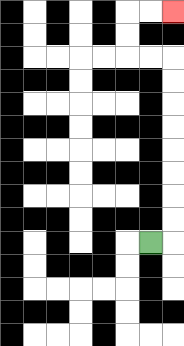{'start': '[6, 10]', 'end': '[7, 0]', 'path_directions': 'R,U,U,U,U,U,U,U,U,L,L,U,U,R,R', 'path_coordinates': '[[6, 10], [7, 10], [7, 9], [7, 8], [7, 7], [7, 6], [7, 5], [7, 4], [7, 3], [7, 2], [6, 2], [5, 2], [5, 1], [5, 0], [6, 0], [7, 0]]'}